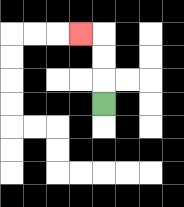{'start': '[4, 4]', 'end': '[3, 1]', 'path_directions': 'U,U,U,L', 'path_coordinates': '[[4, 4], [4, 3], [4, 2], [4, 1], [3, 1]]'}